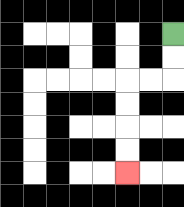{'start': '[7, 1]', 'end': '[5, 7]', 'path_directions': 'D,D,L,L,D,D,D,D', 'path_coordinates': '[[7, 1], [7, 2], [7, 3], [6, 3], [5, 3], [5, 4], [5, 5], [5, 6], [5, 7]]'}